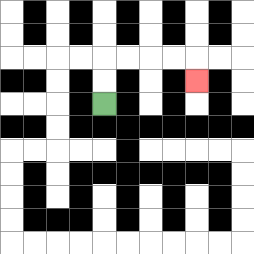{'start': '[4, 4]', 'end': '[8, 3]', 'path_directions': 'U,U,R,R,R,R,D', 'path_coordinates': '[[4, 4], [4, 3], [4, 2], [5, 2], [6, 2], [7, 2], [8, 2], [8, 3]]'}